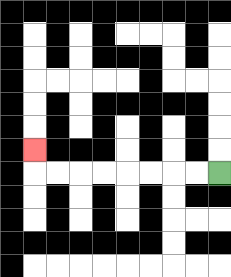{'start': '[9, 7]', 'end': '[1, 6]', 'path_directions': 'L,L,L,L,L,L,L,L,U', 'path_coordinates': '[[9, 7], [8, 7], [7, 7], [6, 7], [5, 7], [4, 7], [3, 7], [2, 7], [1, 7], [1, 6]]'}